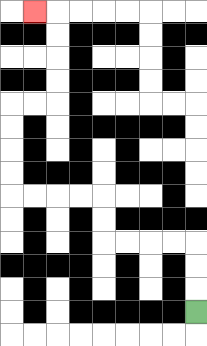{'start': '[8, 13]', 'end': '[1, 0]', 'path_directions': 'U,U,U,L,L,L,L,U,U,L,L,L,L,U,U,U,U,R,R,U,U,U,U,L', 'path_coordinates': '[[8, 13], [8, 12], [8, 11], [8, 10], [7, 10], [6, 10], [5, 10], [4, 10], [4, 9], [4, 8], [3, 8], [2, 8], [1, 8], [0, 8], [0, 7], [0, 6], [0, 5], [0, 4], [1, 4], [2, 4], [2, 3], [2, 2], [2, 1], [2, 0], [1, 0]]'}